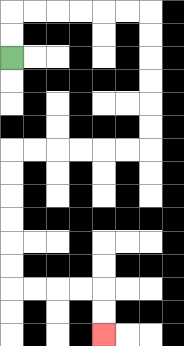{'start': '[0, 2]', 'end': '[4, 14]', 'path_directions': 'U,U,R,R,R,R,R,R,D,D,D,D,D,D,L,L,L,L,L,L,D,D,D,D,D,D,R,R,R,R,D,D', 'path_coordinates': '[[0, 2], [0, 1], [0, 0], [1, 0], [2, 0], [3, 0], [4, 0], [5, 0], [6, 0], [6, 1], [6, 2], [6, 3], [6, 4], [6, 5], [6, 6], [5, 6], [4, 6], [3, 6], [2, 6], [1, 6], [0, 6], [0, 7], [0, 8], [0, 9], [0, 10], [0, 11], [0, 12], [1, 12], [2, 12], [3, 12], [4, 12], [4, 13], [4, 14]]'}